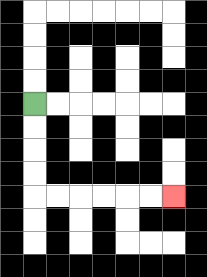{'start': '[1, 4]', 'end': '[7, 8]', 'path_directions': 'D,D,D,D,R,R,R,R,R,R', 'path_coordinates': '[[1, 4], [1, 5], [1, 6], [1, 7], [1, 8], [2, 8], [3, 8], [4, 8], [5, 8], [6, 8], [7, 8]]'}